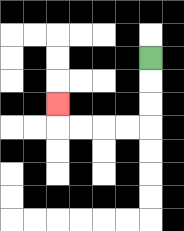{'start': '[6, 2]', 'end': '[2, 4]', 'path_directions': 'D,D,D,L,L,L,L,U', 'path_coordinates': '[[6, 2], [6, 3], [6, 4], [6, 5], [5, 5], [4, 5], [3, 5], [2, 5], [2, 4]]'}